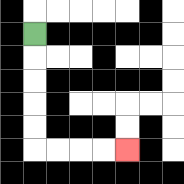{'start': '[1, 1]', 'end': '[5, 6]', 'path_directions': 'D,D,D,D,D,R,R,R,R', 'path_coordinates': '[[1, 1], [1, 2], [1, 3], [1, 4], [1, 5], [1, 6], [2, 6], [3, 6], [4, 6], [5, 6]]'}